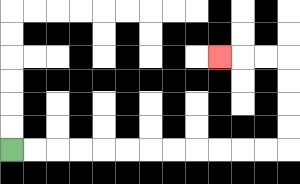{'start': '[0, 6]', 'end': '[9, 2]', 'path_directions': 'R,R,R,R,R,R,R,R,R,R,R,R,U,U,U,U,L,L,L', 'path_coordinates': '[[0, 6], [1, 6], [2, 6], [3, 6], [4, 6], [5, 6], [6, 6], [7, 6], [8, 6], [9, 6], [10, 6], [11, 6], [12, 6], [12, 5], [12, 4], [12, 3], [12, 2], [11, 2], [10, 2], [9, 2]]'}